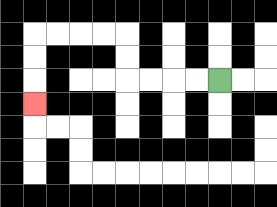{'start': '[9, 3]', 'end': '[1, 4]', 'path_directions': 'L,L,L,L,U,U,L,L,L,L,D,D,D', 'path_coordinates': '[[9, 3], [8, 3], [7, 3], [6, 3], [5, 3], [5, 2], [5, 1], [4, 1], [3, 1], [2, 1], [1, 1], [1, 2], [1, 3], [1, 4]]'}